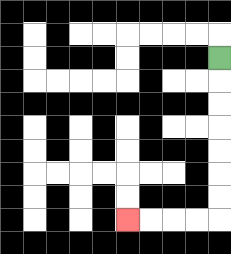{'start': '[9, 2]', 'end': '[5, 9]', 'path_directions': 'D,D,D,D,D,D,D,L,L,L,L', 'path_coordinates': '[[9, 2], [9, 3], [9, 4], [9, 5], [9, 6], [9, 7], [9, 8], [9, 9], [8, 9], [7, 9], [6, 9], [5, 9]]'}